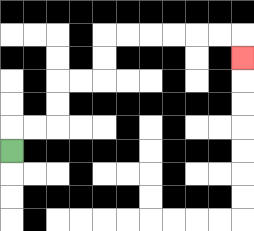{'start': '[0, 6]', 'end': '[10, 2]', 'path_directions': 'U,R,R,U,U,R,R,U,U,R,R,R,R,R,R,D', 'path_coordinates': '[[0, 6], [0, 5], [1, 5], [2, 5], [2, 4], [2, 3], [3, 3], [4, 3], [4, 2], [4, 1], [5, 1], [6, 1], [7, 1], [8, 1], [9, 1], [10, 1], [10, 2]]'}